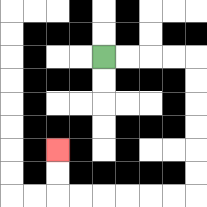{'start': '[4, 2]', 'end': '[2, 6]', 'path_directions': 'R,R,R,R,D,D,D,D,D,D,L,L,L,L,L,L,U,U', 'path_coordinates': '[[4, 2], [5, 2], [6, 2], [7, 2], [8, 2], [8, 3], [8, 4], [8, 5], [8, 6], [8, 7], [8, 8], [7, 8], [6, 8], [5, 8], [4, 8], [3, 8], [2, 8], [2, 7], [2, 6]]'}